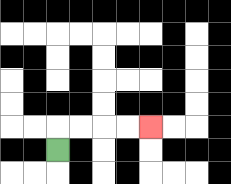{'start': '[2, 6]', 'end': '[6, 5]', 'path_directions': 'U,R,R,R,R', 'path_coordinates': '[[2, 6], [2, 5], [3, 5], [4, 5], [5, 5], [6, 5]]'}